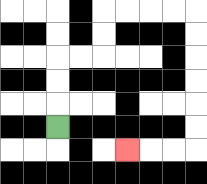{'start': '[2, 5]', 'end': '[5, 6]', 'path_directions': 'U,U,U,R,R,U,U,R,R,R,R,D,D,D,D,D,D,L,L,L', 'path_coordinates': '[[2, 5], [2, 4], [2, 3], [2, 2], [3, 2], [4, 2], [4, 1], [4, 0], [5, 0], [6, 0], [7, 0], [8, 0], [8, 1], [8, 2], [8, 3], [8, 4], [8, 5], [8, 6], [7, 6], [6, 6], [5, 6]]'}